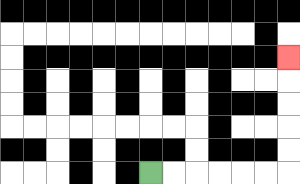{'start': '[6, 7]', 'end': '[12, 2]', 'path_directions': 'R,R,R,R,R,R,U,U,U,U,U', 'path_coordinates': '[[6, 7], [7, 7], [8, 7], [9, 7], [10, 7], [11, 7], [12, 7], [12, 6], [12, 5], [12, 4], [12, 3], [12, 2]]'}